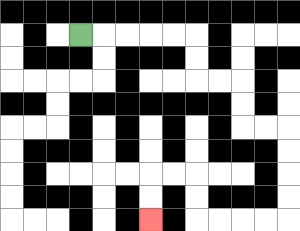{'start': '[3, 1]', 'end': '[6, 9]', 'path_directions': 'R,R,R,R,R,D,D,R,R,D,D,R,R,D,D,D,D,L,L,L,L,U,U,L,L,D,D', 'path_coordinates': '[[3, 1], [4, 1], [5, 1], [6, 1], [7, 1], [8, 1], [8, 2], [8, 3], [9, 3], [10, 3], [10, 4], [10, 5], [11, 5], [12, 5], [12, 6], [12, 7], [12, 8], [12, 9], [11, 9], [10, 9], [9, 9], [8, 9], [8, 8], [8, 7], [7, 7], [6, 7], [6, 8], [6, 9]]'}